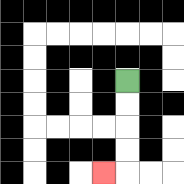{'start': '[5, 3]', 'end': '[4, 7]', 'path_directions': 'D,D,D,D,L', 'path_coordinates': '[[5, 3], [5, 4], [5, 5], [5, 6], [5, 7], [4, 7]]'}